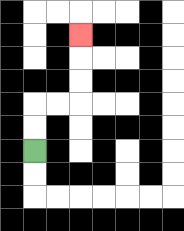{'start': '[1, 6]', 'end': '[3, 1]', 'path_directions': 'U,U,R,R,U,U,U', 'path_coordinates': '[[1, 6], [1, 5], [1, 4], [2, 4], [3, 4], [3, 3], [3, 2], [3, 1]]'}